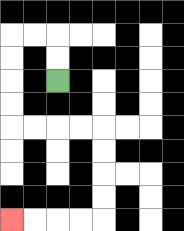{'start': '[2, 3]', 'end': '[0, 9]', 'path_directions': 'U,U,L,L,D,D,D,D,R,R,R,R,D,D,D,D,L,L,L,L', 'path_coordinates': '[[2, 3], [2, 2], [2, 1], [1, 1], [0, 1], [0, 2], [0, 3], [0, 4], [0, 5], [1, 5], [2, 5], [3, 5], [4, 5], [4, 6], [4, 7], [4, 8], [4, 9], [3, 9], [2, 9], [1, 9], [0, 9]]'}